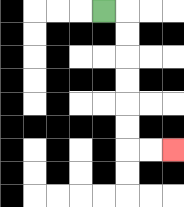{'start': '[4, 0]', 'end': '[7, 6]', 'path_directions': 'R,D,D,D,D,D,D,R,R', 'path_coordinates': '[[4, 0], [5, 0], [5, 1], [5, 2], [5, 3], [5, 4], [5, 5], [5, 6], [6, 6], [7, 6]]'}